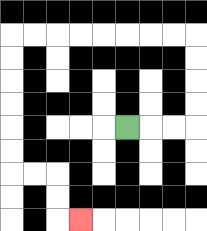{'start': '[5, 5]', 'end': '[3, 9]', 'path_directions': 'R,R,R,U,U,U,U,L,L,L,L,L,L,L,L,D,D,D,D,D,D,R,R,D,D,R', 'path_coordinates': '[[5, 5], [6, 5], [7, 5], [8, 5], [8, 4], [8, 3], [8, 2], [8, 1], [7, 1], [6, 1], [5, 1], [4, 1], [3, 1], [2, 1], [1, 1], [0, 1], [0, 2], [0, 3], [0, 4], [0, 5], [0, 6], [0, 7], [1, 7], [2, 7], [2, 8], [2, 9], [3, 9]]'}